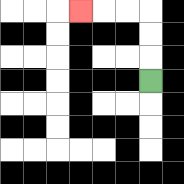{'start': '[6, 3]', 'end': '[3, 0]', 'path_directions': 'U,U,U,L,L,L', 'path_coordinates': '[[6, 3], [6, 2], [6, 1], [6, 0], [5, 0], [4, 0], [3, 0]]'}